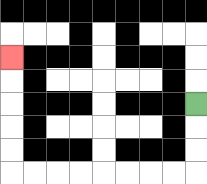{'start': '[8, 4]', 'end': '[0, 2]', 'path_directions': 'D,D,D,L,L,L,L,L,L,L,L,U,U,U,U,U', 'path_coordinates': '[[8, 4], [8, 5], [8, 6], [8, 7], [7, 7], [6, 7], [5, 7], [4, 7], [3, 7], [2, 7], [1, 7], [0, 7], [0, 6], [0, 5], [0, 4], [0, 3], [0, 2]]'}